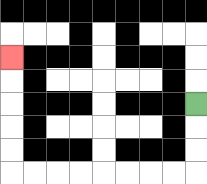{'start': '[8, 4]', 'end': '[0, 2]', 'path_directions': 'D,D,D,L,L,L,L,L,L,L,L,U,U,U,U,U', 'path_coordinates': '[[8, 4], [8, 5], [8, 6], [8, 7], [7, 7], [6, 7], [5, 7], [4, 7], [3, 7], [2, 7], [1, 7], [0, 7], [0, 6], [0, 5], [0, 4], [0, 3], [0, 2]]'}